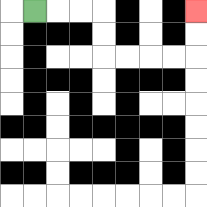{'start': '[1, 0]', 'end': '[8, 0]', 'path_directions': 'R,R,R,D,D,R,R,R,R,U,U', 'path_coordinates': '[[1, 0], [2, 0], [3, 0], [4, 0], [4, 1], [4, 2], [5, 2], [6, 2], [7, 2], [8, 2], [8, 1], [8, 0]]'}